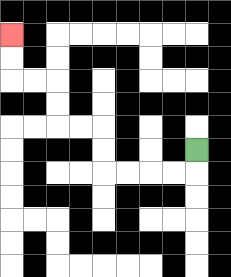{'start': '[8, 6]', 'end': '[0, 1]', 'path_directions': 'D,L,L,L,L,U,U,L,L,U,U,L,L,U,U', 'path_coordinates': '[[8, 6], [8, 7], [7, 7], [6, 7], [5, 7], [4, 7], [4, 6], [4, 5], [3, 5], [2, 5], [2, 4], [2, 3], [1, 3], [0, 3], [0, 2], [0, 1]]'}